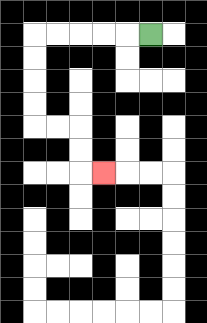{'start': '[6, 1]', 'end': '[4, 7]', 'path_directions': 'L,L,L,L,L,D,D,D,D,R,R,D,D,R', 'path_coordinates': '[[6, 1], [5, 1], [4, 1], [3, 1], [2, 1], [1, 1], [1, 2], [1, 3], [1, 4], [1, 5], [2, 5], [3, 5], [3, 6], [3, 7], [4, 7]]'}